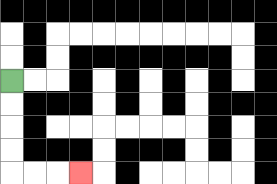{'start': '[0, 3]', 'end': '[3, 7]', 'path_directions': 'D,D,D,D,R,R,R', 'path_coordinates': '[[0, 3], [0, 4], [0, 5], [0, 6], [0, 7], [1, 7], [2, 7], [3, 7]]'}